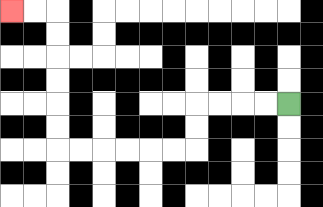{'start': '[12, 4]', 'end': '[0, 0]', 'path_directions': 'L,L,L,L,D,D,L,L,L,L,L,L,U,U,U,U,U,U,L,L', 'path_coordinates': '[[12, 4], [11, 4], [10, 4], [9, 4], [8, 4], [8, 5], [8, 6], [7, 6], [6, 6], [5, 6], [4, 6], [3, 6], [2, 6], [2, 5], [2, 4], [2, 3], [2, 2], [2, 1], [2, 0], [1, 0], [0, 0]]'}